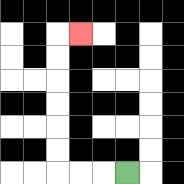{'start': '[5, 7]', 'end': '[3, 1]', 'path_directions': 'L,L,L,U,U,U,U,U,U,R', 'path_coordinates': '[[5, 7], [4, 7], [3, 7], [2, 7], [2, 6], [2, 5], [2, 4], [2, 3], [2, 2], [2, 1], [3, 1]]'}